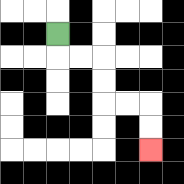{'start': '[2, 1]', 'end': '[6, 6]', 'path_directions': 'D,R,R,D,D,R,R,D,D', 'path_coordinates': '[[2, 1], [2, 2], [3, 2], [4, 2], [4, 3], [4, 4], [5, 4], [6, 4], [6, 5], [6, 6]]'}